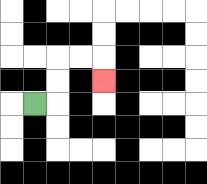{'start': '[1, 4]', 'end': '[4, 3]', 'path_directions': 'R,U,U,R,R,D', 'path_coordinates': '[[1, 4], [2, 4], [2, 3], [2, 2], [3, 2], [4, 2], [4, 3]]'}